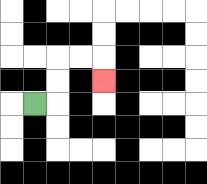{'start': '[1, 4]', 'end': '[4, 3]', 'path_directions': 'R,U,U,R,R,D', 'path_coordinates': '[[1, 4], [2, 4], [2, 3], [2, 2], [3, 2], [4, 2], [4, 3]]'}